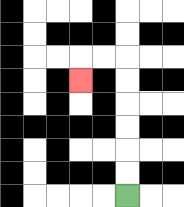{'start': '[5, 8]', 'end': '[3, 3]', 'path_directions': 'U,U,U,U,U,U,L,L,D', 'path_coordinates': '[[5, 8], [5, 7], [5, 6], [5, 5], [5, 4], [5, 3], [5, 2], [4, 2], [3, 2], [3, 3]]'}